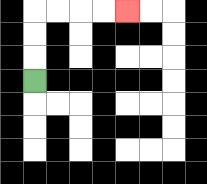{'start': '[1, 3]', 'end': '[5, 0]', 'path_directions': 'U,U,U,R,R,R,R', 'path_coordinates': '[[1, 3], [1, 2], [1, 1], [1, 0], [2, 0], [3, 0], [4, 0], [5, 0]]'}